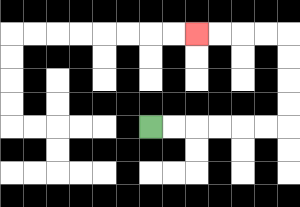{'start': '[6, 5]', 'end': '[8, 1]', 'path_directions': 'R,R,R,R,R,R,U,U,U,U,L,L,L,L', 'path_coordinates': '[[6, 5], [7, 5], [8, 5], [9, 5], [10, 5], [11, 5], [12, 5], [12, 4], [12, 3], [12, 2], [12, 1], [11, 1], [10, 1], [9, 1], [8, 1]]'}